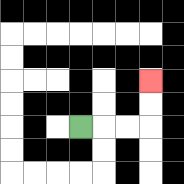{'start': '[3, 5]', 'end': '[6, 3]', 'path_directions': 'R,R,R,U,U', 'path_coordinates': '[[3, 5], [4, 5], [5, 5], [6, 5], [6, 4], [6, 3]]'}